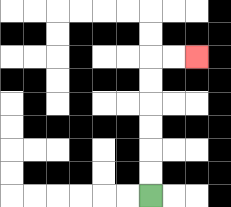{'start': '[6, 8]', 'end': '[8, 2]', 'path_directions': 'U,U,U,U,U,U,R,R', 'path_coordinates': '[[6, 8], [6, 7], [6, 6], [6, 5], [6, 4], [6, 3], [6, 2], [7, 2], [8, 2]]'}